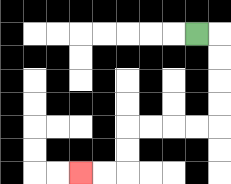{'start': '[8, 1]', 'end': '[3, 7]', 'path_directions': 'R,D,D,D,D,L,L,L,L,D,D,L,L', 'path_coordinates': '[[8, 1], [9, 1], [9, 2], [9, 3], [9, 4], [9, 5], [8, 5], [7, 5], [6, 5], [5, 5], [5, 6], [5, 7], [4, 7], [3, 7]]'}